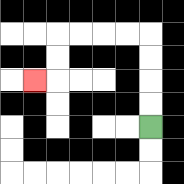{'start': '[6, 5]', 'end': '[1, 3]', 'path_directions': 'U,U,U,U,L,L,L,L,D,D,L', 'path_coordinates': '[[6, 5], [6, 4], [6, 3], [6, 2], [6, 1], [5, 1], [4, 1], [3, 1], [2, 1], [2, 2], [2, 3], [1, 3]]'}